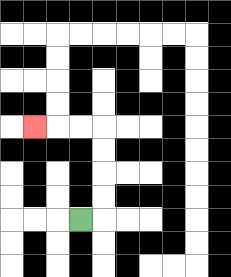{'start': '[3, 9]', 'end': '[1, 5]', 'path_directions': 'R,U,U,U,U,L,L,L', 'path_coordinates': '[[3, 9], [4, 9], [4, 8], [4, 7], [4, 6], [4, 5], [3, 5], [2, 5], [1, 5]]'}